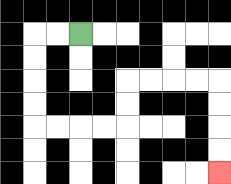{'start': '[3, 1]', 'end': '[9, 7]', 'path_directions': 'L,L,D,D,D,D,R,R,R,R,U,U,R,R,R,R,D,D,D,D', 'path_coordinates': '[[3, 1], [2, 1], [1, 1], [1, 2], [1, 3], [1, 4], [1, 5], [2, 5], [3, 5], [4, 5], [5, 5], [5, 4], [5, 3], [6, 3], [7, 3], [8, 3], [9, 3], [9, 4], [9, 5], [9, 6], [9, 7]]'}